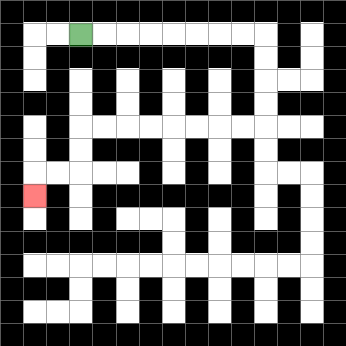{'start': '[3, 1]', 'end': '[1, 8]', 'path_directions': 'R,R,R,R,R,R,R,R,D,D,D,D,L,L,L,L,L,L,L,L,D,D,L,L,D', 'path_coordinates': '[[3, 1], [4, 1], [5, 1], [6, 1], [7, 1], [8, 1], [9, 1], [10, 1], [11, 1], [11, 2], [11, 3], [11, 4], [11, 5], [10, 5], [9, 5], [8, 5], [7, 5], [6, 5], [5, 5], [4, 5], [3, 5], [3, 6], [3, 7], [2, 7], [1, 7], [1, 8]]'}